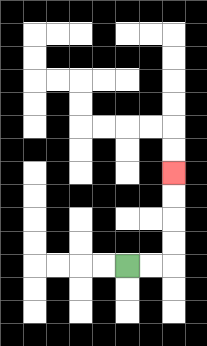{'start': '[5, 11]', 'end': '[7, 7]', 'path_directions': 'R,R,U,U,U,U', 'path_coordinates': '[[5, 11], [6, 11], [7, 11], [7, 10], [7, 9], [7, 8], [7, 7]]'}